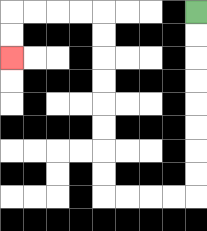{'start': '[8, 0]', 'end': '[0, 2]', 'path_directions': 'D,D,D,D,D,D,D,D,L,L,L,L,U,U,U,U,U,U,U,U,L,L,L,L,D,D', 'path_coordinates': '[[8, 0], [8, 1], [8, 2], [8, 3], [8, 4], [8, 5], [8, 6], [8, 7], [8, 8], [7, 8], [6, 8], [5, 8], [4, 8], [4, 7], [4, 6], [4, 5], [4, 4], [4, 3], [4, 2], [4, 1], [4, 0], [3, 0], [2, 0], [1, 0], [0, 0], [0, 1], [0, 2]]'}